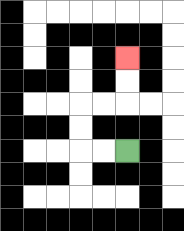{'start': '[5, 6]', 'end': '[5, 2]', 'path_directions': 'L,L,U,U,R,R,U,U', 'path_coordinates': '[[5, 6], [4, 6], [3, 6], [3, 5], [3, 4], [4, 4], [5, 4], [5, 3], [5, 2]]'}